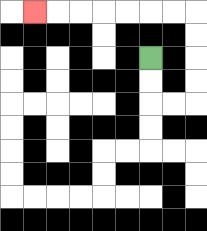{'start': '[6, 2]', 'end': '[1, 0]', 'path_directions': 'D,D,R,R,U,U,U,U,L,L,L,L,L,L,L', 'path_coordinates': '[[6, 2], [6, 3], [6, 4], [7, 4], [8, 4], [8, 3], [8, 2], [8, 1], [8, 0], [7, 0], [6, 0], [5, 0], [4, 0], [3, 0], [2, 0], [1, 0]]'}